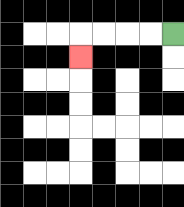{'start': '[7, 1]', 'end': '[3, 2]', 'path_directions': 'L,L,L,L,D', 'path_coordinates': '[[7, 1], [6, 1], [5, 1], [4, 1], [3, 1], [3, 2]]'}